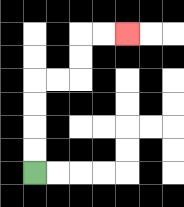{'start': '[1, 7]', 'end': '[5, 1]', 'path_directions': 'U,U,U,U,R,R,U,U,R,R', 'path_coordinates': '[[1, 7], [1, 6], [1, 5], [1, 4], [1, 3], [2, 3], [3, 3], [3, 2], [3, 1], [4, 1], [5, 1]]'}